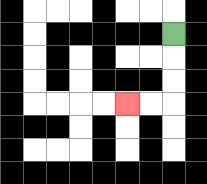{'start': '[7, 1]', 'end': '[5, 4]', 'path_directions': 'D,D,D,L,L', 'path_coordinates': '[[7, 1], [7, 2], [7, 3], [7, 4], [6, 4], [5, 4]]'}